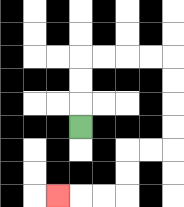{'start': '[3, 5]', 'end': '[2, 8]', 'path_directions': 'U,U,U,R,R,R,R,D,D,D,D,L,L,D,D,L,L,L', 'path_coordinates': '[[3, 5], [3, 4], [3, 3], [3, 2], [4, 2], [5, 2], [6, 2], [7, 2], [7, 3], [7, 4], [7, 5], [7, 6], [6, 6], [5, 6], [5, 7], [5, 8], [4, 8], [3, 8], [2, 8]]'}